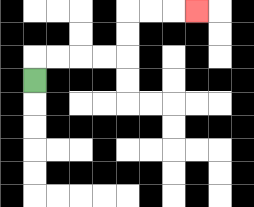{'start': '[1, 3]', 'end': '[8, 0]', 'path_directions': 'U,R,R,R,R,U,U,R,R,R', 'path_coordinates': '[[1, 3], [1, 2], [2, 2], [3, 2], [4, 2], [5, 2], [5, 1], [5, 0], [6, 0], [7, 0], [8, 0]]'}